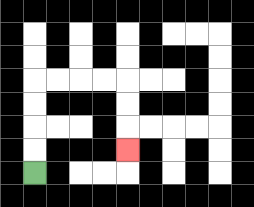{'start': '[1, 7]', 'end': '[5, 6]', 'path_directions': 'U,U,U,U,R,R,R,R,D,D,D', 'path_coordinates': '[[1, 7], [1, 6], [1, 5], [1, 4], [1, 3], [2, 3], [3, 3], [4, 3], [5, 3], [5, 4], [5, 5], [5, 6]]'}